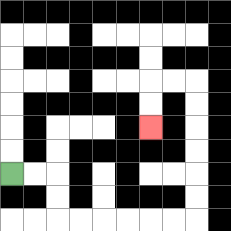{'start': '[0, 7]', 'end': '[6, 5]', 'path_directions': 'R,R,D,D,R,R,R,R,R,R,U,U,U,U,U,U,L,L,D,D', 'path_coordinates': '[[0, 7], [1, 7], [2, 7], [2, 8], [2, 9], [3, 9], [4, 9], [5, 9], [6, 9], [7, 9], [8, 9], [8, 8], [8, 7], [8, 6], [8, 5], [8, 4], [8, 3], [7, 3], [6, 3], [6, 4], [6, 5]]'}